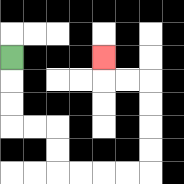{'start': '[0, 2]', 'end': '[4, 2]', 'path_directions': 'D,D,D,R,R,D,D,R,R,R,R,U,U,U,U,L,L,U', 'path_coordinates': '[[0, 2], [0, 3], [0, 4], [0, 5], [1, 5], [2, 5], [2, 6], [2, 7], [3, 7], [4, 7], [5, 7], [6, 7], [6, 6], [6, 5], [6, 4], [6, 3], [5, 3], [4, 3], [4, 2]]'}